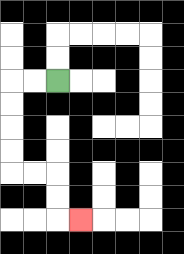{'start': '[2, 3]', 'end': '[3, 9]', 'path_directions': 'L,L,D,D,D,D,R,R,D,D,R', 'path_coordinates': '[[2, 3], [1, 3], [0, 3], [0, 4], [0, 5], [0, 6], [0, 7], [1, 7], [2, 7], [2, 8], [2, 9], [3, 9]]'}